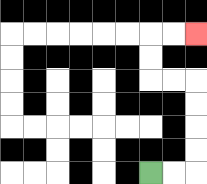{'start': '[6, 7]', 'end': '[8, 1]', 'path_directions': 'R,R,U,U,U,U,L,L,U,U,R,R', 'path_coordinates': '[[6, 7], [7, 7], [8, 7], [8, 6], [8, 5], [8, 4], [8, 3], [7, 3], [6, 3], [6, 2], [6, 1], [7, 1], [8, 1]]'}